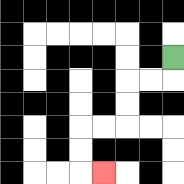{'start': '[7, 2]', 'end': '[4, 7]', 'path_directions': 'D,L,L,D,D,L,L,D,D,R', 'path_coordinates': '[[7, 2], [7, 3], [6, 3], [5, 3], [5, 4], [5, 5], [4, 5], [3, 5], [3, 6], [3, 7], [4, 7]]'}